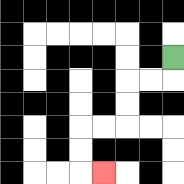{'start': '[7, 2]', 'end': '[4, 7]', 'path_directions': 'D,L,L,D,D,L,L,D,D,R', 'path_coordinates': '[[7, 2], [7, 3], [6, 3], [5, 3], [5, 4], [5, 5], [4, 5], [3, 5], [3, 6], [3, 7], [4, 7]]'}